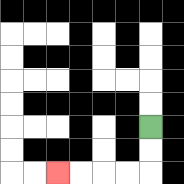{'start': '[6, 5]', 'end': '[2, 7]', 'path_directions': 'D,D,L,L,L,L', 'path_coordinates': '[[6, 5], [6, 6], [6, 7], [5, 7], [4, 7], [3, 7], [2, 7]]'}